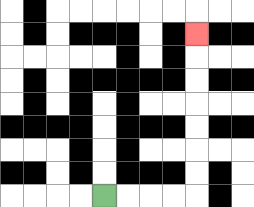{'start': '[4, 8]', 'end': '[8, 1]', 'path_directions': 'R,R,R,R,U,U,U,U,U,U,U', 'path_coordinates': '[[4, 8], [5, 8], [6, 8], [7, 8], [8, 8], [8, 7], [8, 6], [8, 5], [8, 4], [8, 3], [8, 2], [8, 1]]'}